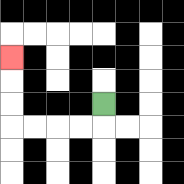{'start': '[4, 4]', 'end': '[0, 2]', 'path_directions': 'D,L,L,L,L,U,U,U', 'path_coordinates': '[[4, 4], [4, 5], [3, 5], [2, 5], [1, 5], [0, 5], [0, 4], [0, 3], [0, 2]]'}